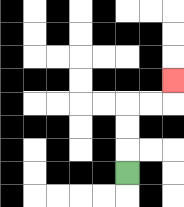{'start': '[5, 7]', 'end': '[7, 3]', 'path_directions': 'U,U,U,R,R,U', 'path_coordinates': '[[5, 7], [5, 6], [5, 5], [5, 4], [6, 4], [7, 4], [7, 3]]'}